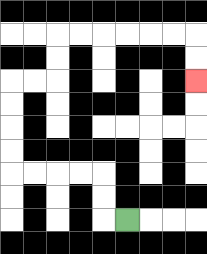{'start': '[5, 9]', 'end': '[8, 3]', 'path_directions': 'L,U,U,L,L,L,L,U,U,U,U,R,R,U,U,R,R,R,R,R,R,D,D', 'path_coordinates': '[[5, 9], [4, 9], [4, 8], [4, 7], [3, 7], [2, 7], [1, 7], [0, 7], [0, 6], [0, 5], [0, 4], [0, 3], [1, 3], [2, 3], [2, 2], [2, 1], [3, 1], [4, 1], [5, 1], [6, 1], [7, 1], [8, 1], [8, 2], [8, 3]]'}